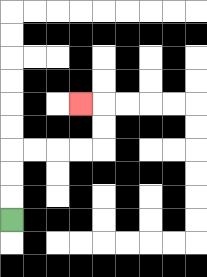{'start': '[0, 9]', 'end': '[3, 4]', 'path_directions': 'U,U,U,R,R,R,R,U,U,L', 'path_coordinates': '[[0, 9], [0, 8], [0, 7], [0, 6], [1, 6], [2, 6], [3, 6], [4, 6], [4, 5], [4, 4], [3, 4]]'}